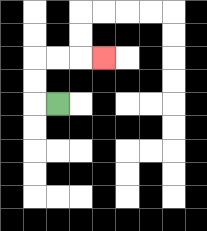{'start': '[2, 4]', 'end': '[4, 2]', 'path_directions': 'L,U,U,R,R,R', 'path_coordinates': '[[2, 4], [1, 4], [1, 3], [1, 2], [2, 2], [3, 2], [4, 2]]'}